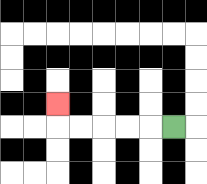{'start': '[7, 5]', 'end': '[2, 4]', 'path_directions': 'L,L,L,L,L,U', 'path_coordinates': '[[7, 5], [6, 5], [5, 5], [4, 5], [3, 5], [2, 5], [2, 4]]'}